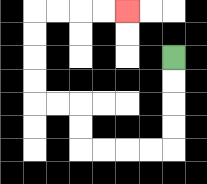{'start': '[7, 2]', 'end': '[5, 0]', 'path_directions': 'D,D,D,D,L,L,L,L,U,U,L,L,U,U,U,U,R,R,R,R', 'path_coordinates': '[[7, 2], [7, 3], [7, 4], [7, 5], [7, 6], [6, 6], [5, 6], [4, 6], [3, 6], [3, 5], [3, 4], [2, 4], [1, 4], [1, 3], [1, 2], [1, 1], [1, 0], [2, 0], [3, 0], [4, 0], [5, 0]]'}